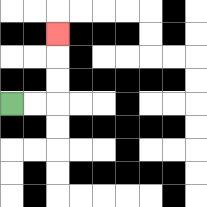{'start': '[0, 4]', 'end': '[2, 1]', 'path_directions': 'R,R,U,U,U', 'path_coordinates': '[[0, 4], [1, 4], [2, 4], [2, 3], [2, 2], [2, 1]]'}